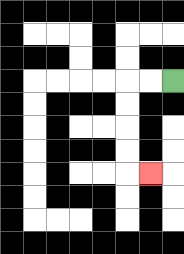{'start': '[7, 3]', 'end': '[6, 7]', 'path_directions': 'L,L,D,D,D,D,R', 'path_coordinates': '[[7, 3], [6, 3], [5, 3], [5, 4], [5, 5], [5, 6], [5, 7], [6, 7]]'}